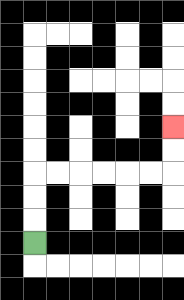{'start': '[1, 10]', 'end': '[7, 5]', 'path_directions': 'U,U,U,R,R,R,R,R,R,U,U', 'path_coordinates': '[[1, 10], [1, 9], [1, 8], [1, 7], [2, 7], [3, 7], [4, 7], [5, 7], [6, 7], [7, 7], [7, 6], [7, 5]]'}